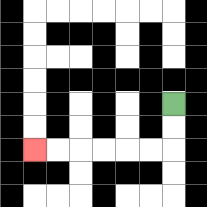{'start': '[7, 4]', 'end': '[1, 6]', 'path_directions': 'D,D,L,L,L,L,L,L', 'path_coordinates': '[[7, 4], [7, 5], [7, 6], [6, 6], [5, 6], [4, 6], [3, 6], [2, 6], [1, 6]]'}